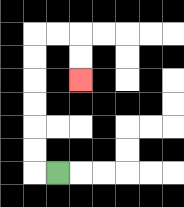{'start': '[2, 7]', 'end': '[3, 3]', 'path_directions': 'L,U,U,U,U,U,U,R,R,D,D', 'path_coordinates': '[[2, 7], [1, 7], [1, 6], [1, 5], [1, 4], [1, 3], [1, 2], [1, 1], [2, 1], [3, 1], [3, 2], [3, 3]]'}